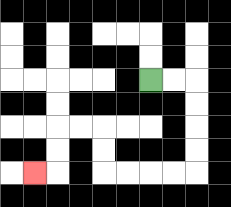{'start': '[6, 3]', 'end': '[1, 7]', 'path_directions': 'R,R,D,D,D,D,L,L,L,L,U,U,L,L,D,D,L', 'path_coordinates': '[[6, 3], [7, 3], [8, 3], [8, 4], [8, 5], [8, 6], [8, 7], [7, 7], [6, 7], [5, 7], [4, 7], [4, 6], [4, 5], [3, 5], [2, 5], [2, 6], [2, 7], [1, 7]]'}